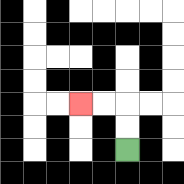{'start': '[5, 6]', 'end': '[3, 4]', 'path_directions': 'U,U,L,L', 'path_coordinates': '[[5, 6], [5, 5], [5, 4], [4, 4], [3, 4]]'}